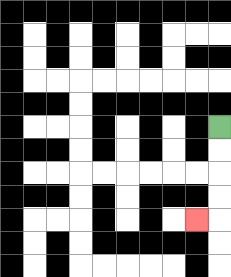{'start': '[9, 5]', 'end': '[8, 9]', 'path_directions': 'D,D,D,D,L', 'path_coordinates': '[[9, 5], [9, 6], [9, 7], [9, 8], [9, 9], [8, 9]]'}